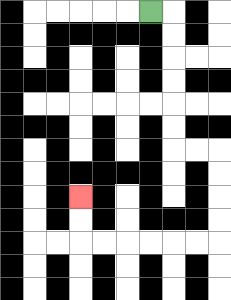{'start': '[6, 0]', 'end': '[3, 8]', 'path_directions': 'R,D,D,D,D,D,D,R,R,D,D,D,D,L,L,L,L,L,L,U,U', 'path_coordinates': '[[6, 0], [7, 0], [7, 1], [7, 2], [7, 3], [7, 4], [7, 5], [7, 6], [8, 6], [9, 6], [9, 7], [9, 8], [9, 9], [9, 10], [8, 10], [7, 10], [6, 10], [5, 10], [4, 10], [3, 10], [3, 9], [3, 8]]'}